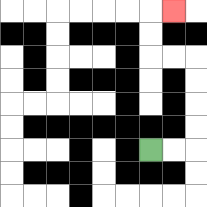{'start': '[6, 6]', 'end': '[7, 0]', 'path_directions': 'R,R,U,U,U,U,L,L,U,U,R', 'path_coordinates': '[[6, 6], [7, 6], [8, 6], [8, 5], [8, 4], [8, 3], [8, 2], [7, 2], [6, 2], [6, 1], [6, 0], [7, 0]]'}